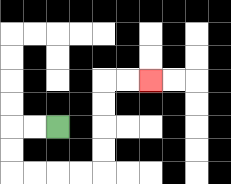{'start': '[2, 5]', 'end': '[6, 3]', 'path_directions': 'L,L,D,D,R,R,R,R,U,U,U,U,R,R', 'path_coordinates': '[[2, 5], [1, 5], [0, 5], [0, 6], [0, 7], [1, 7], [2, 7], [3, 7], [4, 7], [4, 6], [4, 5], [4, 4], [4, 3], [5, 3], [6, 3]]'}